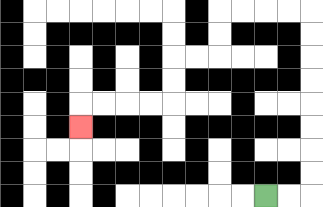{'start': '[11, 8]', 'end': '[3, 5]', 'path_directions': 'R,R,U,U,U,U,U,U,U,U,L,L,L,L,D,D,L,L,D,D,L,L,L,L,D', 'path_coordinates': '[[11, 8], [12, 8], [13, 8], [13, 7], [13, 6], [13, 5], [13, 4], [13, 3], [13, 2], [13, 1], [13, 0], [12, 0], [11, 0], [10, 0], [9, 0], [9, 1], [9, 2], [8, 2], [7, 2], [7, 3], [7, 4], [6, 4], [5, 4], [4, 4], [3, 4], [3, 5]]'}